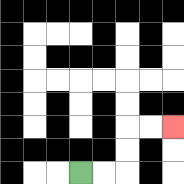{'start': '[3, 7]', 'end': '[7, 5]', 'path_directions': 'R,R,U,U,R,R', 'path_coordinates': '[[3, 7], [4, 7], [5, 7], [5, 6], [5, 5], [6, 5], [7, 5]]'}